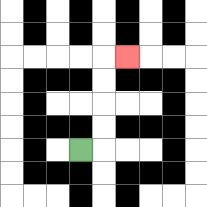{'start': '[3, 6]', 'end': '[5, 2]', 'path_directions': 'R,U,U,U,U,R', 'path_coordinates': '[[3, 6], [4, 6], [4, 5], [4, 4], [4, 3], [4, 2], [5, 2]]'}